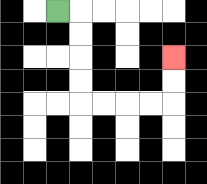{'start': '[2, 0]', 'end': '[7, 2]', 'path_directions': 'R,D,D,D,D,R,R,R,R,U,U', 'path_coordinates': '[[2, 0], [3, 0], [3, 1], [3, 2], [3, 3], [3, 4], [4, 4], [5, 4], [6, 4], [7, 4], [7, 3], [7, 2]]'}